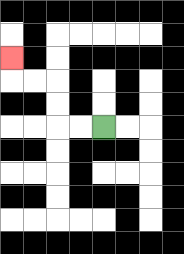{'start': '[4, 5]', 'end': '[0, 2]', 'path_directions': 'L,L,U,U,L,L,U', 'path_coordinates': '[[4, 5], [3, 5], [2, 5], [2, 4], [2, 3], [1, 3], [0, 3], [0, 2]]'}